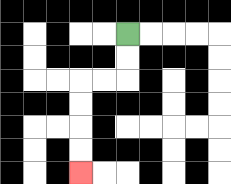{'start': '[5, 1]', 'end': '[3, 7]', 'path_directions': 'D,D,L,L,D,D,D,D', 'path_coordinates': '[[5, 1], [5, 2], [5, 3], [4, 3], [3, 3], [3, 4], [3, 5], [3, 6], [3, 7]]'}